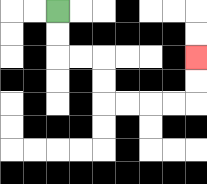{'start': '[2, 0]', 'end': '[8, 2]', 'path_directions': 'D,D,R,R,D,D,R,R,R,R,U,U', 'path_coordinates': '[[2, 0], [2, 1], [2, 2], [3, 2], [4, 2], [4, 3], [4, 4], [5, 4], [6, 4], [7, 4], [8, 4], [8, 3], [8, 2]]'}